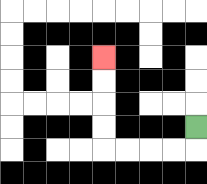{'start': '[8, 5]', 'end': '[4, 2]', 'path_directions': 'D,L,L,L,L,U,U,U,U', 'path_coordinates': '[[8, 5], [8, 6], [7, 6], [6, 6], [5, 6], [4, 6], [4, 5], [4, 4], [4, 3], [4, 2]]'}